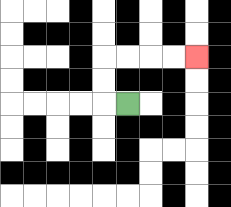{'start': '[5, 4]', 'end': '[8, 2]', 'path_directions': 'L,U,U,R,R,R,R', 'path_coordinates': '[[5, 4], [4, 4], [4, 3], [4, 2], [5, 2], [6, 2], [7, 2], [8, 2]]'}